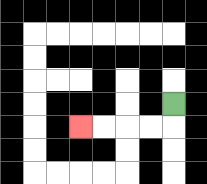{'start': '[7, 4]', 'end': '[3, 5]', 'path_directions': 'D,L,L,L,L', 'path_coordinates': '[[7, 4], [7, 5], [6, 5], [5, 5], [4, 5], [3, 5]]'}